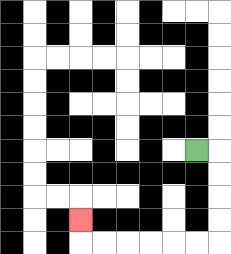{'start': '[8, 6]', 'end': '[3, 9]', 'path_directions': 'R,D,D,D,D,L,L,L,L,L,L,U', 'path_coordinates': '[[8, 6], [9, 6], [9, 7], [9, 8], [9, 9], [9, 10], [8, 10], [7, 10], [6, 10], [5, 10], [4, 10], [3, 10], [3, 9]]'}